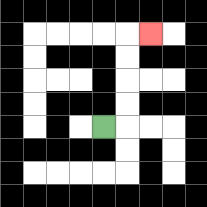{'start': '[4, 5]', 'end': '[6, 1]', 'path_directions': 'R,U,U,U,U,R', 'path_coordinates': '[[4, 5], [5, 5], [5, 4], [5, 3], [5, 2], [5, 1], [6, 1]]'}